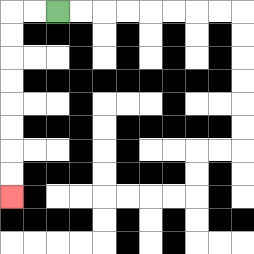{'start': '[2, 0]', 'end': '[0, 8]', 'path_directions': 'L,L,D,D,D,D,D,D,D,D', 'path_coordinates': '[[2, 0], [1, 0], [0, 0], [0, 1], [0, 2], [0, 3], [0, 4], [0, 5], [0, 6], [0, 7], [0, 8]]'}